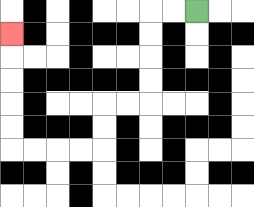{'start': '[8, 0]', 'end': '[0, 1]', 'path_directions': 'L,L,D,D,D,D,L,L,D,D,L,L,L,L,U,U,U,U,U', 'path_coordinates': '[[8, 0], [7, 0], [6, 0], [6, 1], [6, 2], [6, 3], [6, 4], [5, 4], [4, 4], [4, 5], [4, 6], [3, 6], [2, 6], [1, 6], [0, 6], [0, 5], [0, 4], [0, 3], [0, 2], [0, 1]]'}